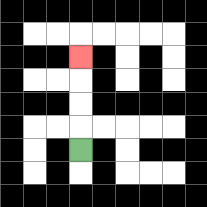{'start': '[3, 6]', 'end': '[3, 2]', 'path_directions': 'U,U,U,U', 'path_coordinates': '[[3, 6], [3, 5], [3, 4], [3, 3], [3, 2]]'}